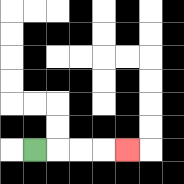{'start': '[1, 6]', 'end': '[5, 6]', 'path_directions': 'R,R,R,R', 'path_coordinates': '[[1, 6], [2, 6], [3, 6], [4, 6], [5, 6]]'}